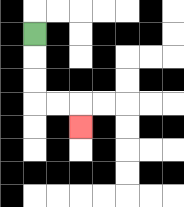{'start': '[1, 1]', 'end': '[3, 5]', 'path_directions': 'D,D,D,R,R,D', 'path_coordinates': '[[1, 1], [1, 2], [1, 3], [1, 4], [2, 4], [3, 4], [3, 5]]'}